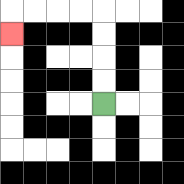{'start': '[4, 4]', 'end': '[0, 1]', 'path_directions': 'U,U,U,U,L,L,L,L,D', 'path_coordinates': '[[4, 4], [4, 3], [4, 2], [4, 1], [4, 0], [3, 0], [2, 0], [1, 0], [0, 0], [0, 1]]'}